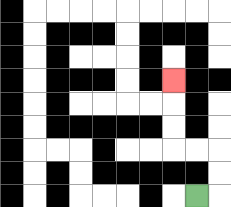{'start': '[8, 8]', 'end': '[7, 3]', 'path_directions': 'R,U,U,L,L,U,U,U', 'path_coordinates': '[[8, 8], [9, 8], [9, 7], [9, 6], [8, 6], [7, 6], [7, 5], [7, 4], [7, 3]]'}